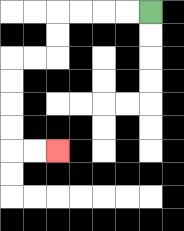{'start': '[6, 0]', 'end': '[2, 6]', 'path_directions': 'L,L,L,L,D,D,L,L,D,D,D,D,R,R', 'path_coordinates': '[[6, 0], [5, 0], [4, 0], [3, 0], [2, 0], [2, 1], [2, 2], [1, 2], [0, 2], [0, 3], [0, 4], [0, 5], [0, 6], [1, 6], [2, 6]]'}